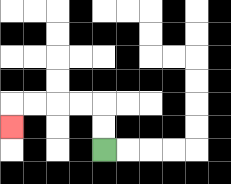{'start': '[4, 6]', 'end': '[0, 5]', 'path_directions': 'U,U,L,L,L,L,D', 'path_coordinates': '[[4, 6], [4, 5], [4, 4], [3, 4], [2, 4], [1, 4], [0, 4], [0, 5]]'}